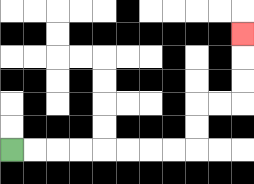{'start': '[0, 6]', 'end': '[10, 1]', 'path_directions': 'R,R,R,R,R,R,R,R,U,U,R,R,U,U,U', 'path_coordinates': '[[0, 6], [1, 6], [2, 6], [3, 6], [4, 6], [5, 6], [6, 6], [7, 6], [8, 6], [8, 5], [8, 4], [9, 4], [10, 4], [10, 3], [10, 2], [10, 1]]'}